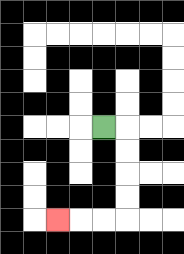{'start': '[4, 5]', 'end': '[2, 9]', 'path_directions': 'R,D,D,D,D,L,L,L', 'path_coordinates': '[[4, 5], [5, 5], [5, 6], [5, 7], [5, 8], [5, 9], [4, 9], [3, 9], [2, 9]]'}